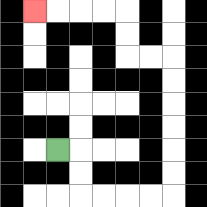{'start': '[2, 6]', 'end': '[1, 0]', 'path_directions': 'R,D,D,R,R,R,R,U,U,U,U,U,U,L,L,U,U,L,L,L,L', 'path_coordinates': '[[2, 6], [3, 6], [3, 7], [3, 8], [4, 8], [5, 8], [6, 8], [7, 8], [7, 7], [7, 6], [7, 5], [7, 4], [7, 3], [7, 2], [6, 2], [5, 2], [5, 1], [5, 0], [4, 0], [3, 0], [2, 0], [1, 0]]'}